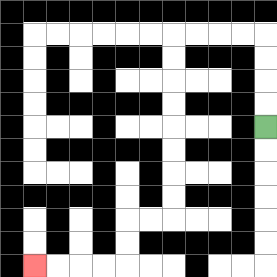{'start': '[11, 5]', 'end': '[1, 11]', 'path_directions': 'U,U,U,U,L,L,L,L,D,D,D,D,D,D,D,D,L,L,D,D,L,L,L,L', 'path_coordinates': '[[11, 5], [11, 4], [11, 3], [11, 2], [11, 1], [10, 1], [9, 1], [8, 1], [7, 1], [7, 2], [7, 3], [7, 4], [7, 5], [7, 6], [7, 7], [7, 8], [7, 9], [6, 9], [5, 9], [5, 10], [5, 11], [4, 11], [3, 11], [2, 11], [1, 11]]'}